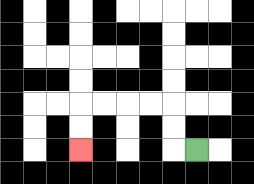{'start': '[8, 6]', 'end': '[3, 6]', 'path_directions': 'L,U,U,L,L,L,L,D,D', 'path_coordinates': '[[8, 6], [7, 6], [7, 5], [7, 4], [6, 4], [5, 4], [4, 4], [3, 4], [3, 5], [3, 6]]'}